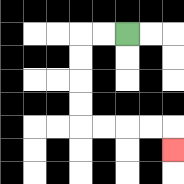{'start': '[5, 1]', 'end': '[7, 6]', 'path_directions': 'L,L,D,D,D,D,R,R,R,R,D', 'path_coordinates': '[[5, 1], [4, 1], [3, 1], [3, 2], [3, 3], [3, 4], [3, 5], [4, 5], [5, 5], [6, 5], [7, 5], [7, 6]]'}